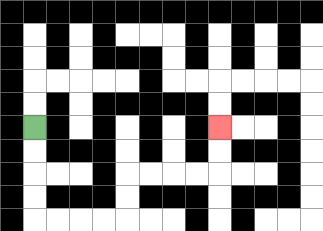{'start': '[1, 5]', 'end': '[9, 5]', 'path_directions': 'D,D,D,D,R,R,R,R,U,U,R,R,R,R,U,U', 'path_coordinates': '[[1, 5], [1, 6], [1, 7], [1, 8], [1, 9], [2, 9], [3, 9], [4, 9], [5, 9], [5, 8], [5, 7], [6, 7], [7, 7], [8, 7], [9, 7], [9, 6], [9, 5]]'}